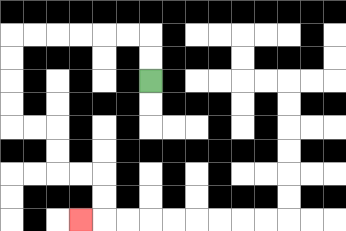{'start': '[6, 3]', 'end': '[3, 9]', 'path_directions': 'U,U,L,L,L,L,L,L,D,D,D,D,R,R,D,D,R,R,D,D,L', 'path_coordinates': '[[6, 3], [6, 2], [6, 1], [5, 1], [4, 1], [3, 1], [2, 1], [1, 1], [0, 1], [0, 2], [0, 3], [0, 4], [0, 5], [1, 5], [2, 5], [2, 6], [2, 7], [3, 7], [4, 7], [4, 8], [4, 9], [3, 9]]'}